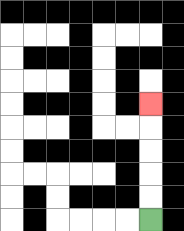{'start': '[6, 9]', 'end': '[6, 4]', 'path_directions': 'U,U,U,U,U', 'path_coordinates': '[[6, 9], [6, 8], [6, 7], [6, 6], [6, 5], [6, 4]]'}